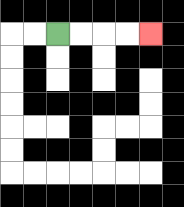{'start': '[2, 1]', 'end': '[6, 1]', 'path_directions': 'R,R,R,R', 'path_coordinates': '[[2, 1], [3, 1], [4, 1], [5, 1], [6, 1]]'}